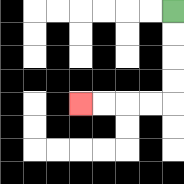{'start': '[7, 0]', 'end': '[3, 4]', 'path_directions': 'D,D,D,D,L,L,L,L', 'path_coordinates': '[[7, 0], [7, 1], [7, 2], [7, 3], [7, 4], [6, 4], [5, 4], [4, 4], [3, 4]]'}